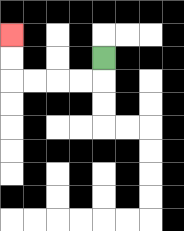{'start': '[4, 2]', 'end': '[0, 1]', 'path_directions': 'D,L,L,L,L,U,U', 'path_coordinates': '[[4, 2], [4, 3], [3, 3], [2, 3], [1, 3], [0, 3], [0, 2], [0, 1]]'}